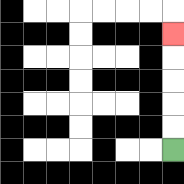{'start': '[7, 6]', 'end': '[7, 1]', 'path_directions': 'U,U,U,U,U', 'path_coordinates': '[[7, 6], [7, 5], [7, 4], [7, 3], [7, 2], [7, 1]]'}